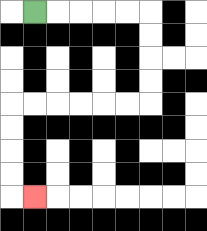{'start': '[1, 0]', 'end': '[1, 8]', 'path_directions': 'R,R,R,R,R,D,D,D,D,L,L,L,L,L,L,D,D,D,D,R', 'path_coordinates': '[[1, 0], [2, 0], [3, 0], [4, 0], [5, 0], [6, 0], [6, 1], [6, 2], [6, 3], [6, 4], [5, 4], [4, 4], [3, 4], [2, 4], [1, 4], [0, 4], [0, 5], [0, 6], [0, 7], [0, 8], [1, 8]]'}